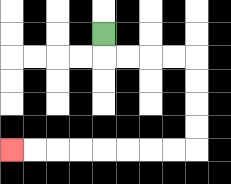{'start': '[4, 1]', 'end': '[0, 6]', 'path_directions': 'D,R,R,R,R,D,D,D,D,L,L,L,L,L,L,L,L', 'path_coordinates': '[[4, 1], [4, 2], [5, 2], [6, 2], [7, 2], [8, 2], [8, 3], [8, 4], [8, 5], [8, 6], [7, 6], [6, 6], [5, 6], [4, 6], [3, 6], [2, 6], [1, 6], [0, 6]]'}